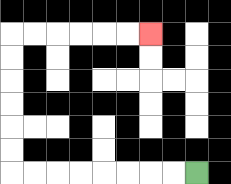{'start': '[8, 7]', 'end': '[6, 1]', 'path_directions': 'L,L,L,L,L,L,L,L,U,U,U,U,U,U,R,R,R,R,R,R', 'path_coordinates': '[[8, 7], [7, 7], [6, 7], [5, 7], [4, 7], [3, 7], [2, 7], [1, 7], [0, 7], [0, 6], [0, 5], [0, 4], [0, 3], [0, 2], [0, 1], [1, 1], [2, 1], [3, 1], [4, 1], [5, 1], [6, 1]]'}